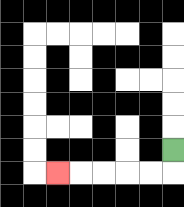{'start': '[7, 6]', 'end': '[2, 7]', 'path_directions': 'D,L,L,L,L,L', 'path_coordinates': '[[7, 6], [7, 7], [6, 7], [5, 7], [4, 7], [3, 7], [2, 7]]'}